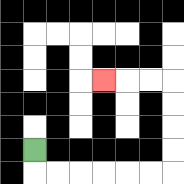{'start': '[1, 6]', 'end': '[4, 3]', 'path_directions': 'D,R,R,R,R,R,R,U,U,U,U,L,L,L', 'path_coordinates': '[[1, 6], [1, 7], [2, 7], [3, 7], [4, 7], [5, 7], [6, 7], [7, 7], [7, 6], [7, 5], [7, 4], [7, 3], [6, 3], [5, 3], [4, 3]]'}